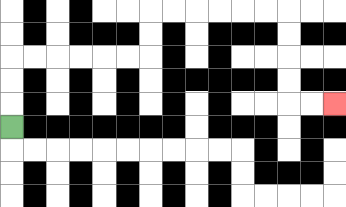{'start': '[0, 5]', 'end': '[14, 4]', 'path_directions': 'U,U,U,R,R,R,R,R,R,U,U,R,R,R,R,R,R,D,D,D,D,R,R', 'path_coordinates': '[[0, 5], [0, 4], [0, 3], [0, 2], [1, 2], [2, 2], [3, 2], [4, 2], [5, 2], [6, 2], [6, 1], [6, 0], [7, 0], [8, 0], [9, 0], [10, 0], [11, 0], [12, 0], [12, 1], [12, 2], [12, 3], [12, 4], [13, 4], [14, 4]]'}